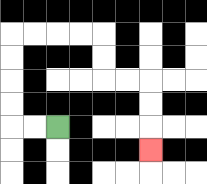{'start': '[2, 5]', 'end': '[6, 6]', 'path_directions': 'L,L,U,U,U,U,R,R,R,R,D,D,R,R,D,D,D', 'path_coordinates': '[[2, 5], [1, 5], [0, 5], [0, 4], [0, 3], [0, 2], [0, 1], [1, 1], [2, 1], [3, 1], [4, 1], [4, 2], [4, 3], [5, 3], [6, 3], [6, 4], [6, 5], [6, 6]]'}